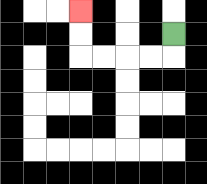{'start': '[7, 1]', 'end': '[3, 0]', 'path_directions': 'D,L,L,L,L,U,U', 'path_coordinates': '[[7, 1], [7, 2], [6, 2], [5, 2], [4, 2], [3, 2], [3, 1], [3, 0]]'}